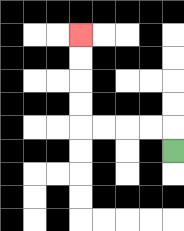{'start': '[7, 6]', 'end': '[3, 1]', 'path_directions': 'U,L,L,L,L,U,U,U,U', 'path_coordinates': '[[7, 6], [7, 5], [6, 5], [5, 5], [4, 5], [3, 5], [3, 4], [3, 3], [3, 2], [3, 1]]'}